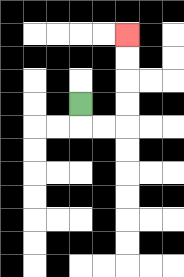{'start': '[3, 4]', 'end': '[5, 1]', 'path_directions': 'D,R,R,U,U,U,U', 'path_coordinates': '[[3, 4], [3, 5], [4, 5], [5, 5], [5, 4], [5, 3], [5, 2], [5, 1]]'}